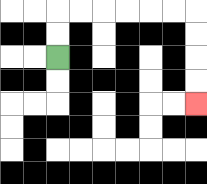{'start': '[2, 2]', 'end': '[8, 4]', 'path_directions': 'U,U,R,R,R,R,R,R,D,D,D,D', 'path_coordinates': '[[2, 2], [2, 1], [2, 0], [3, 0], [4, 0], [5, 0], [6, 0], [7, 0], [8, 0], [8, 1], [8, 2], [8, 3], [8, 4]]'}